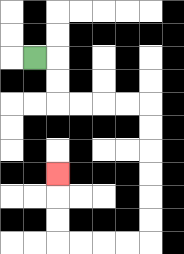{'start': '[1, 2]', 'end': '[2, 7]', 'path_directions': 'R,D,D,R,R,R,R,D,D,D,D,D,D,L,L,L,L,U,U,U', 'path_coordinates': '[[1, 2], [2, 2], [2, 3], [2, 4], [3, 4], [4, 4], [5, 4], [6, 4], [6, 5], [6, 6], [6, 7], [6, 8], [6, 9], [6, 10], [5, 10], [4, 10], [3, 10], [2, 10], [2, 9], [2, 8], [2, 7]]'}